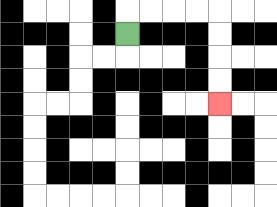{'start': '[5, 1]', 'end': '[9, 4]', 'path_directions': 'U,R,R,R,R,D,D,D,D', 'path_coordinates': '[[5, 1], [5, 0], [6, 0], [7, 0], [8, 0], [9, 0], [9, 1], [9, 2], [9, 3], [9, 4]]'}